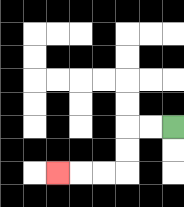{'start': '[7, 5]', 'end': '[2, 7]', 'path_directions': 'L,L,D,D,L,L,L', 'path_coordinates': '[[7, 5], [6, 5], [5, 5], [5, 6], [5, 7], [4, 7], [3, 7], [2, 7]]'}